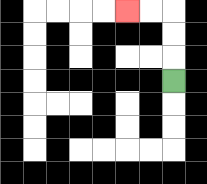{'start': '[7, 3]', 'end': '[5, 0]', 'path_directions': 'U,U,U,L,L', 'path_coordinates': '[[7, 3], [7, 2], [7, 1], [7, 0], [6, 0], [5, 0]]'}